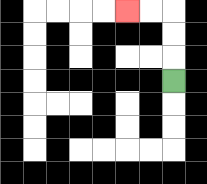{'start': '[7, 3]', 'end': '[5, 0]', 'path_directions': 'U,U,U,L,L', 'path_coordinates': '[[7, 3], [7, 2], [7, 1], [7, 0], [6, 0], [5, 0]]'}